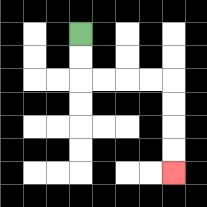{'start': '[3, 1]', 'end': '[7, 7]', 'path_directions': 'D,D,R,R,R,R,D,D,D,D', 'path_coordinates': '[[3, 1], [3, 2], [3, 3], [4, 3], [5, 3], [6, 3], [7, 3], [7, 4], [7, 5], [7, 6], [7, 7]]'}